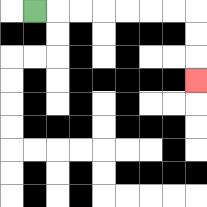{'start': '[1, 0]', 'end': '[8, 3]', 'path_directions': 'R,R,R,R,R,R,R,D,D,D', 'path_coordinates': '[[1, 0], [2, 0], [3, 0], [4, 0], [5, 0], [6, 0], [7, 0], [8, 0], [8, 1], [8, 2], [8, 3]]'}